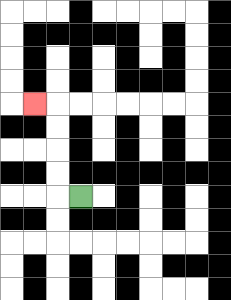{'start': '[3, 8]', 'end': '[1, 4]', 'path_directions': 'L,U,U,U,U,L', 'path_coordinates': '[[3, 8], [2, 8], [2, 7], [2, 6], [2, 5], [2, 4], [1, 4]]'}